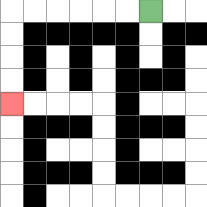{'start': '[6, 0]', 'end': '[0, 4]', 'path_directions': 'L,L,L,L,L,L,D,D,D,D', 'path_coordinates': '[[6, 0], [5, 0], [4, 0], [3, 0], [2, 0], [1, 0], [0, 0], [0, 1], [0, 2], [0, 3], [0, 4]]'}